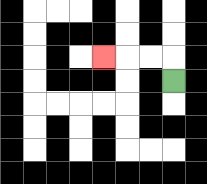{'start': '[7, 3]', 'end': '[4, 2]', 'path_directions': 'U,L,L,L', 'path_coordinates': '[[7, 3], [7, 2], [6, 2], [5, 2], [4, 2]]'}